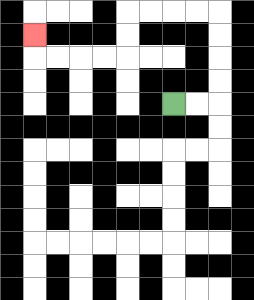{'start': '[7, 4]', 'end': '[1, 1]', 'path_directions': 'R,R,U,U,U,U,L,L,L,L,D,D,L,L,L,L,U', 'path_coordinates': '[[7, 4], [8, 4], [9, 4], [9, 3], [9, 2], [9, 1], [9, 0], [8, 0], [7, 0], [6, 0], [5, 0], [5, 1], [5, 2], [4, 2], [3, 2], [2, 2], [1, 2], [1, 1]]'}